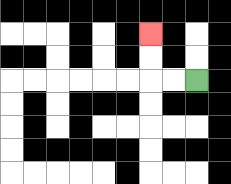{'start': '[8, 3]', 'end': '[6, 1]', 'path_directions': 'L,L,U,U', 'path_coordinates': '[[8, 3], [7, 3], [6, 3], [6, 2], [6, 1]]'}